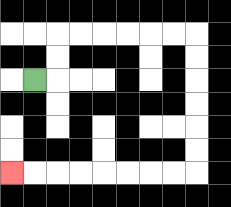{'start': '[1, 3]', 'end': '[0, 7]', 'path_directions': 'R,U,U,R,R,R,R,R,R,D,D,D,D,D,D,L,L,L,L,L,L,L,L', 'path_coordinates': '[[1, 3], [2, 3], [2, 2], [2, 1], [3, 1], [4, 1], [5, 1], [6, 1], [7, 1], [8, 1], [8, 2], [8, 3], [8, 4], [8, 5], [8, 6], [8, 7], [7, 7], [6, 7], [5, 7], [4, 7], [3, 7], [2, 7], [1, 7], [0, 7]]'}